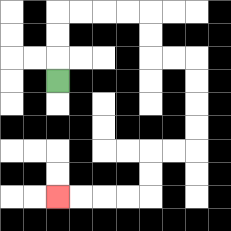{'start': '[2, 3]', 'end': '[2, 8]', 'path_directions': 'U,U,U,R,R,R,R,D,D,R,R,D,D,D,D,L,L,D,D,L,L,L,L', 'path_coordinates': '[[2, 3], [2, 2], [2, 1], [2, 0], [3, 0], [4, 0], [5, 0], [6, 0], [6, 1], [6, 2], [7, 2], [8, 2], [8, 3], [8, 4], [8, 5], [8, 6], [7, 6], [6, 6], [6, 7], [6, 8], [5, 8], [4, 8], [3, 8], [2, 8]]'}